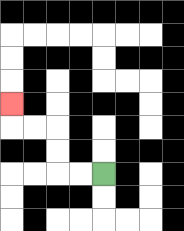{'start': '[4, 7]', 'end': '[0, 4]', 'path_directions': 'L,L,U,U,L,L,U', 'path_coordinates': '[[4, 7], [3, 7], [2, 7], [2, 6], [2, 5], [1, 5], [0, 5], [0, 4]]'}